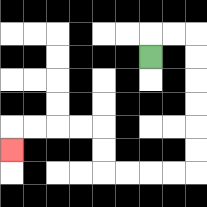{'start': '[6, 2]', 'end': '[0, 6]', 'path_directions': 'U,R,R,D,D,D,D,D,D,L,L,L,L,U,U,L,L,L,L,D', 'path_coordinates': '[[6, 2], [6, 1], [7, 1], [8, 1], [8, 2], [8, 3], [8, 4], [8, 5], [8, 6], [8, 7], [7, 7], [6, 7], [5, 7], [4, 7], [4, 6], [4, 5], [3, 5], [2, 5], [1, 5], [0, 5], [0, 6]]'}